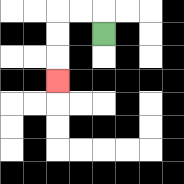{'start': '[4, 1]', 'end': '[2, 3]', 'path_directions': 'U,L,L,D,D,D', 'path_coordinates': '[[4, 1], [4, 0], [3, 0], [2, 0], [2, 1], [2, 2], [2, 3]]'}